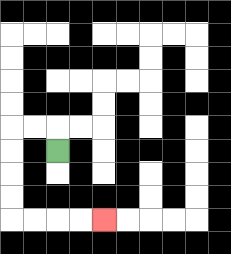{'start': '[2, 6]', 'end': '[4, 9]', 'path_directions': 'U,L,L,D,D,D,D,R,R,R,R', 'path_coordinates': '[[2, 6], [2, 5], [1, 5], [0, 5], [0, 6], [0, 7], [0, 8], [0, 9], [1, 9], [2, 9], [3, 9], [4, 9]]'}